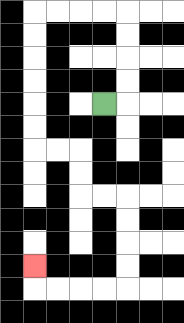{'start': '[4, 4]', 'end': '[1, 11]', 'path_directions': 'R,U,U,U,U,L,L,L,L,D,D,D,D,D,D,R,R,D,D,R,R,D,D,D,D,L,L,L,L,U', 'path_coordinates': '[[4, 4], [5, 4], [5, 3], [5, 2], [5, 1], [5, 0], [4, 0], [3, 0], [2, 0], [1, 0], [1, 1], [1, 2], [1, 3], [1, 4], [1, 5], [1, 6], [2, 6], [3, 6], [3, 7], [3, 8], [4, 8], [5, 8], [5, 9], [5, 10], [5, 11], [5, 12], [4, 12], [3, 12], [2, 12], [1, 12], [1, 11]]'}